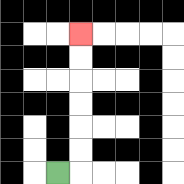{'start': '[2, 7]', 'end': '[3, 1]', 'path_directions': 'R,U,U,U,U,U,U', 'path_coordinates': '[[2, 7], [3, 7], [3, 6], [3, 5], [3, 4], [3, 3], [3, 2], [3, 1]]'}